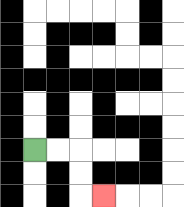{'start': '[1, 6]', 'end': '[4, 8]', 'path_directions': 'R,R,D,D,R', 'path_coordinates': '[[1, 6], [2, 6], [3, 6], [3, 7], [3, 8], [4, 8]]'}